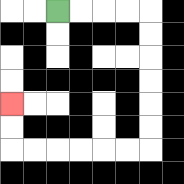{'start': '[2, 0]', 'end': '[0, 4]', 'path_directions': 'R,R,R,R,D,D,D,D,D,D,L,L,L,L,L,L,U,U', 'path_coordinates': '[[2, 0], [3, 0], [4, 0], [5, 0], [6, 0], [6, 1], [6, 2], [6, 3], [6, 4], [6, 5], [6, 6], [5, 6], [4, 6], [3, 6], [2, 6], [1, 6], [0, 6], [0, 5], [0, 4]]'}